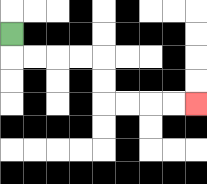{'start': '[0, 1]', 'end': '[8, 4]', 'path_directions': 'D,R,R,R,R,D,D,R,R,R,R', 'path_coordinates': '[[0, 1], [0, 2], [1, 2], [2, 2], [3, 2], [4, 2], [4, 3], [4, 4], [5, 4], [6, 4], [7, 4], [8, 4]]'}